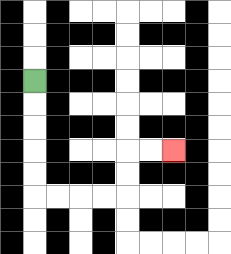{'start': '[1, 3]', 'end': '[7, 6]', 'path_directions': 'D,D,D,D,D,R,R,R,R,U,U,R,R', 'path_coordinates': '[[1, 3], [1, 4], [1, 5], [1, 6], [1, 7], [1, 8], [2, 8], [3, 8], [4, 8], [5, 8], [5, 7], [5, 6], [6, 6], [7, 6]]'}